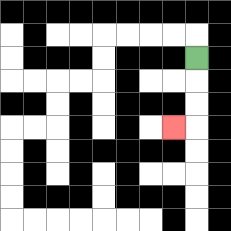{'start': '[8, 2]', 'end': '[7, 5]', 'path_directions': 'D,D,D,L', 'path_coordinates': '[[8, 2], [8, 3], [8, 4], [8, 5], [7, 5]]'}